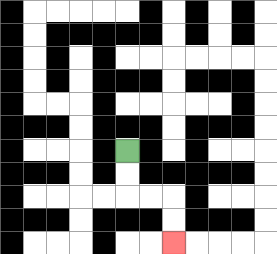{'start': '[5, 6]', 'end': '[7, 10]', 'path_directions': 'D,D,R,R,D,D', 'path_coordinates': '[[5, 6], [5, 7], [5, 8], [6, 8], [7, 8], [7, 9], [7, 10]]'}